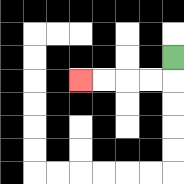{'start': '[7, 2]', 'end': '[3, 3]', 'path_directions': 'D,L,L,L,L', 'path_coordinates': '[[7, 2], [7, 3], [6, 3], [5, 3], [4, 3], [3, 3]]'}